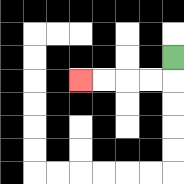{'start': '[7, 2]', 'end': '[3, 3]', 'path_directions': 'D,L,L,L,L', 'path_coordinates': '[[7, 2], [7, 3], [6, 3], [5, 3], [4, 3], [3, 3]]'}